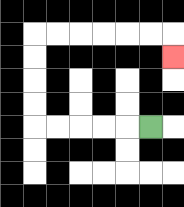{'start': '[6, 5]', 'end': '[7, 2]', 'path_directions': 'L,L,L,L,L,U,U,U,U,R,R,R,R,R,R,D', 'path_coordinates': '[[6, 5], [5, 5], [4, 5], [3, 5], [2, 5], [1, 5], [1, 4], [1, 3], [1, 2], [1, 1], [2, 1], [3, 1], [4, 1], [5, 1], [6, 1], [7, 1], [7, 2]]'}